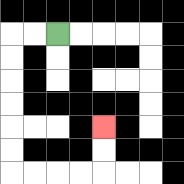{'start': '[2, 1]', 'end': '[4, 5]', 'path_directions': 'L,L,D,D,D,D,D,D,R,R,R,R,U,U', 'path_coordinates': '[[2, 1], [1, 1], [0, 1], [0, 2], [0, 3], [0, 4], [0, 5], [0, 6], [0, 7], [1, 7], [2, 7], [3, 7], [4, 7], [4, 6], [4, 5]]'}